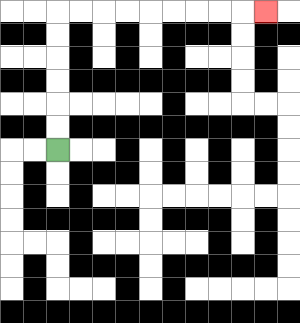{'start': '[2, 6]', 'end': '[11, 0]', 'path_directions': 'U,U,U,U,U,U,R,R,R,R,R,R,R,R,R', 'path_coordinates': '[[2, 6], [2, 5], [2, 4], [2, 3], [2, 2], [2, 1], [2, 0], [3, 0], [4, 0], [5, 0], [6, 0], [7, 0], [8, 0], [9, 0], [10, 0], [11, 0]]'}